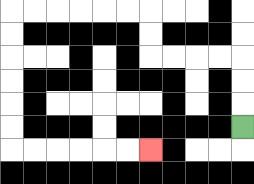{'start': '[10, 5]', 'end': '[6, 6]', 'path_directions': 'U,U,U,L,L,L,L,U,U,L,L,L,L,L,L,D,D,D,D,D,D,R,R,R,R,R,R', 'path_coordinates': '[[10, 5], [10, 4], [10, 3], [10, 2], [9, 2], [8, 2], [7, 2], [6, 2], [6, 1], [6, 0], [5, 0], [4, 0], [3, 0], [2, 0], [1, 0], [0, 0], [0, 1], [0, 2], [0, 3], [0, 4], [0, 5], [0, 6], [1, 6], [2, 6], [3, 6], [4, 6], [5, 6], [6, 6]]'}